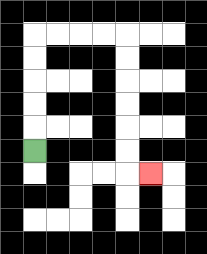{'start': '[1, 6]', 'end': '[6, 7]', 'path_directions': 'U,U,U,U,U,R,R,R,R,D,D,D,D,D,D,R', 'path_coordinates': '[[1, 6], [1, 5], [1, 4], [1, 3], [1, 2], [1, 1], [2, 1], [3, 1], [4, 1], [5, 1], [5, 2], [5, 3], [5, 4], [5, 5], [5, 6], [5, 7], [6, 7]]'}